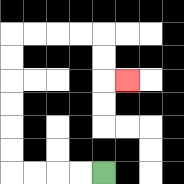{'start': '[4, 7]', 'end': '[5, 3]', 'path_directions': 'L,L,L,L,U,U,U,U,U,U,R,R,R,R,D,D,R', 'path_coordinates': '[[4, 7], [3, 7], [2, 7], [1, 7], [0, 7], [0, 6], [0, 5], [0, 4], [0, 3], [0, 2], [0, 1], [1, 1], [2, 1], [3, 1], [4, 1], [4, 2], [4, 3], [5, 3]]'}